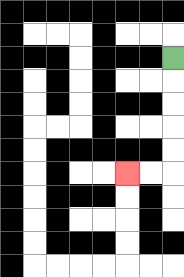{'start': '[7, 2]', 'end': '[5, 7]', 'path_directions': 'D,D,D,D,D,L,L', 'path_coordinates': '[[7, 2], [7, 3], [7, 4], [7, 5], [7, 6], [7, 7], [6, 7], [5, 7]]'}